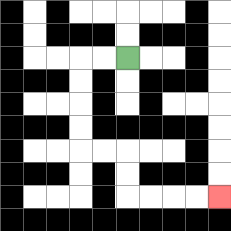{'start': '[5, 2]', 'end': '[9, 8]', 'path_directions': 'L,L,D,D,D,D,R,R,D,D,R,R,R,R', 'path_coordinates': '[[5, 2], [4, 2], [3, 2], [3, 3], [3, 4], [3, 5], [3, 6], [4, 6], [5, 6], [5, 7], [5, 8], [6, 8], [7, 8], [8, 8], [9, 8]]'}